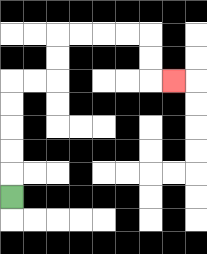{'start': '[0, 8]', 'end': '[7, 3]', 'path_directions': 'U,U,U,U,U,R,R,U,U,R,R,R,R,D,D,R', 'path_coordinates': '[[0, 8], [0, 7], [0, 6], [0, 5], [0, 4], [0, 3], [1, 3], [2, 3], [2, 2], [2, 1], [3, 1], [4, 1], [5, 1], [6, 1], [6, 2], [6, 3], [7, 3]]'}